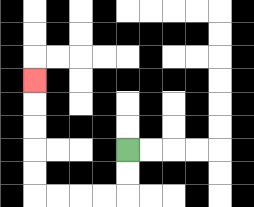{'start': '[5, 6]', 'end': '[1, 3]', 'path_directions': 'D,D,L,L,L,L,U,U,U,U,U', 'path_coordinates': '[[5, 6], [5, 7], [5, 8], [4, 8], [3, 8], [2, 8], [1, 8], [1, 7], [1, 6], [1, 5], [1, 4], [1, 3]]'}